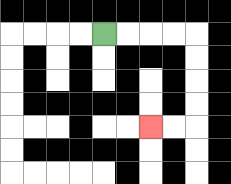{'start': '[4, 1]', 'end': '[6, 5]', 'path_directions': 'R,R,R,R,D,D,D,D,L,L', 'path_coordinates': '[[4, 1], [5, 1], [6, 1], [7, 1], [8, 1], [8, 2], [8, 3], [8, 4], [8, 5], [7, 5], [6, 5]]'}